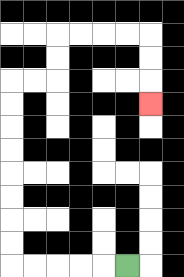{'start': '[5, 11]', 'end': '[6, 4]', 'path_directions': 'L,L,L,L,L,U,U,U,U,U,U,U,U,R,R,U,U,R,R,R,R,D,D,D', 'path_coordinates': '[[5, 11], [4, 11], [3, 11], [2, 11], [1, 11], [0, 11], [0, 10], [0, 9], [0, 8], [0, 7], [0, 6], [0, 5], [0, 4], [0, 3], [1, 3], [2, 3], [2, 2], [2, 1], [3, 1], [4, 1], [5, 1], [6, 1], [6, 2], [6, 3], [6, 4]]'}